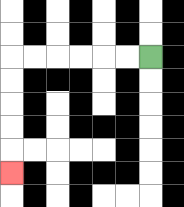{'start': '[6, 2]', 'end': '[0, 7]', 'path_directions': 'L,L,L,L,L,L,D,D,D,D,D', 'path_coordinates': '[[6, 2], [5, 2], [4, 2], [3, 2], [2, 2], [1, 2], [0, 2], [0, 3], [0, 4], [0, 5], [0, 6], [0, 7]]'}